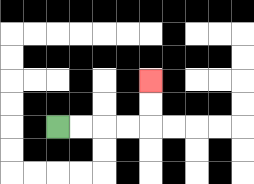{'start': '[2, 5]', 'end': '[6, 3]', 'path_directions': 'R,R,R,R,U,U', 'path_coordinates': '[[2, 5], [3, 5], [4, 5], [5, 5], [6, 5], [6, 4], [6, 3]]'}